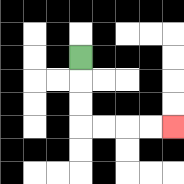{'start': '[3, 2]', 'end': '[7, 5]', 'path_directions': 'D,D,D,R,R,R,R', 'path_coordinates': '[[3, 2], [3, 3], [3, 4], [3, 5], [4, 5], [5, 5], [6, 5], [7, 5]]'}